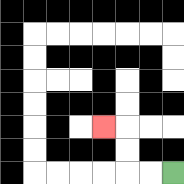{'start': '[7, 7]', 'end': '[4, 5]', 'path_directions': 'L,L,U,U,L', 'path_coordinates': '[[7, 7], [6, 7], [5, 7], [5, 6], [5, 5], [4, 5]]'}